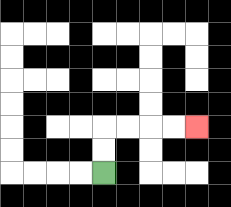{'start': '[4, 7]', 'end': '[8, 5]', 'path_directions': 'U,U,R,R,R,R', 'path_coordinates': '[[4, 7], [4, 6], [4, 5], [5, 5], [6, 5], [7, 5], [8, 5]]'}